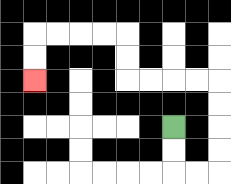{'start': '[7, 5]', 'end': '[1, 3]', 'path_directions': 'D,D,R,R,U,U,U,U,L,L,L,L,U,U,L,L,L,L,D,D', 'path_coordinates': '[[7, 5], [7, 6], [7, 7], [8, 7], [9, 7], [9, 6], [9, 5], [9, 4], [9, 3], [8, 3], [7, 3], [6, 3], [5, 3], [5, 2], [5, 1], [4, 1], [3, 1], [2, 1], [1, 1], [1, 2], [1, 3]]'}